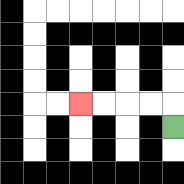{'start': '[7, 5]', 'end': '[3, 4]', 'path_directions': 'U,L,L,L,L', 'path_coordinates': '[[7, 5], [7, 4], [6, 4], [5, 4], [4, 4], [3, 4]]'}